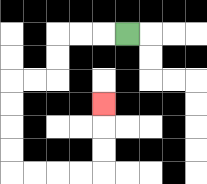{'start': '[5, 1]', 'end': '[4, 4]', 'path_directions': 'L,L,L,D,D,L,L,D,D,D,D,R,R,R,R,U,U,U', 'path_coordinates': '[[5, 1], [4, 1], [3, 1], [2, 1], [2, 2], [2, 3], [1, 3], [0, 3], [0, 4], [0, 5], [0, 6], [0, 7], [1, 7], [2, 7], [3, 7], [4, 7], [4, 6], [4, 5], [4, 4]]'}